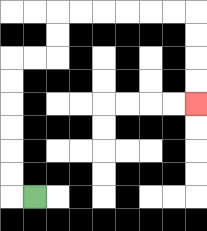{'start': '[1, 8]', 'end': '[8, 4]', 'path_directions': 'L,U,U,U,U,U,U,R,R,U,U,R,R,R,R,R,R,D,D,D,D', 'path_coordinates': '[[1, 8], [0, 8], [0, 7], [0, 6], [0, 5], [0, 4], [0, 3], [0, 2], [1, 2], [2, 2], [2, 1], [2, 0], [3, 0], [4, 0], [5, 0], [6, 0], [7, 0], [8, 0], [8, 1], [8, 2], [8, 3], [8, 4]]'}